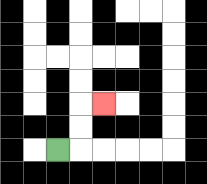{'start': '[2, 6]', 'end': '[4, 4]', 'path_directions': 'R,U,U,R', 'path_coordinates': '[[2, 6], [3, 6], [3, 5], [3, 4], [4, 4]]'}